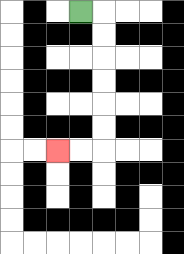{'start': '[3, 0]', 'end': '[2, 6]', 'path_directions': 'R,D,D,D,D,D,D,L,L', 'path_coordinates': '[[3, 0], [4, 0], [4, 1], [4, 2], [4, 3], [4, 4], [4, 5], [4, 6], [3, 6], [2, 6]]'}